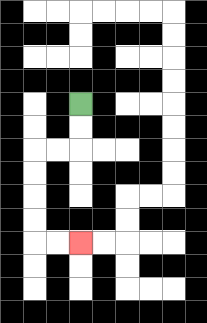{'start': '[3, 4]', 'end': '[3, 10]', 'path_directions': 'D,D,L,L,D,D,D,D,R,R', 'path_coordinates': '[[3, 4], [3, 5], [3, 6], [2, 6], [1, 6], [1, 7], [1, 8], [1, 9], [1, 10], [2, 10], [3, 10]]'}